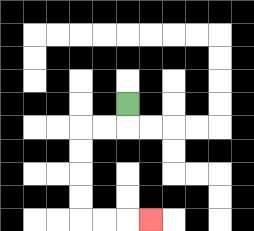{'start': '[5, 4]', 'end': '[6, 9]', 'path_directions': 'D,L,L,D,D,D,D,R,R,R', 'path_coordinates': '[[5, 4], [5, 5], [4, 5], [3, 5], [3, 6], [3, 7], [3, 8], [3, 9], [4, 9], [5, 9], [6, 9]]'}